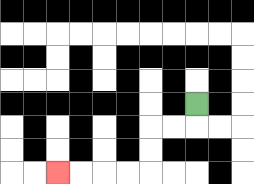{'start': '[8, 4]', 'end': '[2, 7]', 'path_directions': 'D,L,L,D,D,L,L,L,L', 'path_coordinates': '[[8, 4], [8, 5], [7, 5], [6, 5], [6, 6], [6, 7], [5, 7], [4, 7], [3, 7], [2, 7]]'}